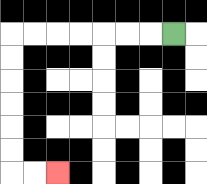{'start': '[7, 1]', 'end': '[2, 7]', 'path_directions': 'L,L,L,L,L,L,L,D,D,D,D,D,D,R,R', 'path_coordinates': '[[7, 1], [6, 1], [5, 1], [4, 1], [3, 1], [2, 1], [1, 1], [0, 1], [0, 2], [0, 3], [0, 4], [0, 5], [0, 6], [0, 7], [1, 7], [2, 7]]'}